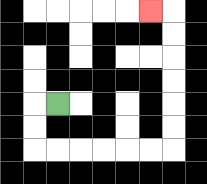{'start': '[2, 4]', 'end': '[6, 0]', 'path_directions': 'L,D,D,R,R,R,R,R,R,U,U,U,U,U,U,L', 'path_coordinates': '[[2, 4], [1, 4], [1, 5], [1, 6], [2, 6], [3, 6], [4, 6], [5, 6], [6, 6], [7, 6], [7, 5], [7, 4], [7, 3], [7, 2], [7, 1], [7, 0], [6, 0]]'}